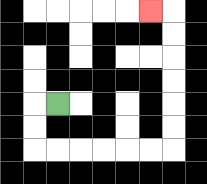{'start': '[2, 4]', 'end': '[6, 0]', 'path_directions': 'L,D,D,R,R,R,R,R,R,U,U,U,U,U,U,L', 'path_coordinates': '[[2, 4], [1, 4], [1, 5], [1, 6], [2, 6], [3, 6], [4, 6], [5, 6], [6, 6], [7, 6], [7, 5], [7, 4], [7, 3], [7, 2], [7, 1], [7, 0], [6, 0]]'}